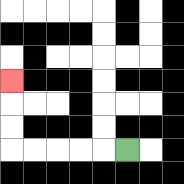{'start': '[5, 6]', 'end': '[0, 3]', 'path_directions': 'L,L,L,L,L,U,U,U', 'path_coordinates': '[[5, 6], [4, 6], [3, 6], [2, 6], [1, 6], [0, 6], [0, 5], [0, 4], [0, 3]]'}